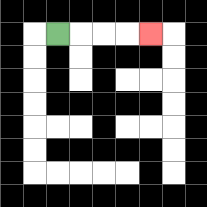{'start': '[2, 1]', 'end': '[6, 1]', 'path_directions': 'R,R,R,R', 'path_coordinates': '[[2, 1], [3, 1], [4, 1], [5, 1], [6, 1]]'}